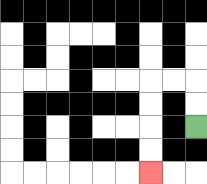{'start': '[8, 5]', 'end': '[6, 7]', 'path_directions': 'U,U,L,L,D,D,D,D', 'path_coordinates': '[[8, 5], [8, 4], [8, 3], [7, 3], [6, 3], [6, 4], [6, 5], [6, 6], [6, 7]]'}